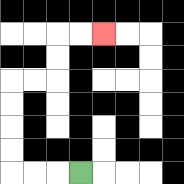{'start': '[3, 7]', 'end': '[4, 1]', 'path_directions': 'L,L,L,U,U,U,U,R,R,U,U,R,R', 'path_coordinates': '[[3, 7], [2, 7], [1, 7], [0, 7], [0, 6], [0, 5], [0, 4], [0, 3], [1, 3], [2, 3], [2, 2], [2, 1], [3, 1], [4, 1]]'}